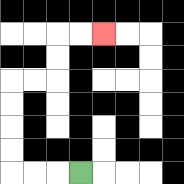{'start': '[3, 7]', 'end': '[4, 1]', 'path_directions': 'L,L,L,U,U,U,U,R,R,U,U,R,R', 'path_coordinates': '[[3, 7], [2, 7], [1, 7], [0, 7], [0, 6], [0, 5], [0, 4], [0, 3], [1, 3], [2, 3], [2, 2], [2, 1], [3, 1], [4, 1]]'}